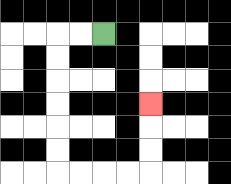{'start': '[4, 1]', 'end': '[6, 4]', 'path_directions': 'L,L,D,D,D,D,D,D,R,R,R,R,U,U,U', 'path_coordinates': '[[4, 1], [3, 1], [2, 1], [2, 2], [2, 3], [2, 4], [2, 5], [2, 6], [2, 7], [3, 7], [4, 7], [5, 7], [6, 7], [6, 6], [6, 5], [6, 4]]'}